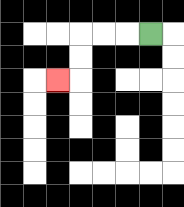{'start': '[6, 1]', 'end': '[2, 3]', 'path_directions': 'L,L,L,D,D,L', 'path_coordinates': '[[6, 1], [5, 1], [4, 1], [3, 1], [3, 2], [3, 3], [2, 3]]'}